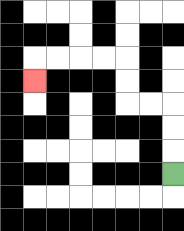{'start': '[7, 7]', 'end': '[1, 3]', 'path_directions': 'U,U,U,L,L,U,U,L,L,L,L,D', 'path_coordinates': '[[7, 7], [7, 6], [7, 5], [7, 4], [6, 4], [5, 4], [5, 3], [5, 2], [4, 2], [3, 2], [2, 2], [1, 2], [1, 3]]'}